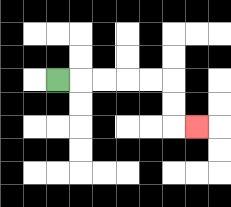{'start': '[2, 3]', 'end': '[8, 5]', 'path_directions': 'R,R,R,R,R,D,D,R', 'path_coordinates': '[[2, 3], [3, 3], [4, 3], [5, 3], [6, 3], [7, 3], [7, 4], [7, 5], [8, 5]]'}